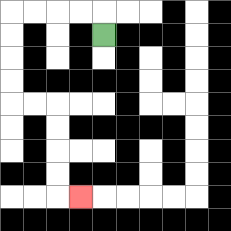{'start': '[4, 1]', 'end': '[3, 8]', 'path_directions': 'U,L,L,L,L,D,D,D,D,R,R,D,D,D,D,R', 'path_coordinates': '[[4, 1], [4, 0], [3, 0], [2, 0], [1, 0], [0, 0], [0, 1], [0, 2], [0, 3], [0, 4], [1, 4], [2, 4], [2, 5], [2, 6], [2, 7], [2, 8], [3, 8]]'}